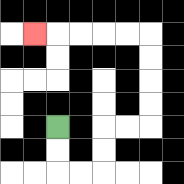{'start': '[2, 5]', 'end': '[1, 1]', 'path_directions': 'D,D,R,R,U,U,R,R,U,U,U,U,L,L,L,L,L', 'path_coordinates': '[[2, 5], [2, 6], [2, 7], [3, 7], [4, 7], [4, 6], [4, 5], [5, 5], [6, 5], [6, 4], [6, 3], [6, 2], [6, 1], [5, 1], [4, 1], [3, 1], [2, 1], [1, 1]]'}